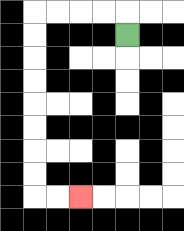{'start': '[5, 1]', 'end': '[3, 8]', 'path_directions': 'U,L,L,L,L,D,D,D,D,D,D,D,D,R,R', 'path_coordinates': '[[5, 1], [5, 0], [4, 0], [3, 0], [2, 0], [1, 0], [1, 1], [1, 2], [1, 3], [1, 4], [1, 5], [1, 6], [1, 7], [1, 8], [2, 8], [3, 8]]'}